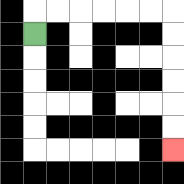{'start': '[1, 1]', 'end': '[7, 6]', 'path_directions': 'U,R,R,R,R,R,R,D,D,D,D,D,D', 'path_coordinates': '[[1, 1], [1, 0], [2, 0], [3, 0], [4, 0], [5, 0], [6, 0], [7, 0], [7, 1], [7, 2], [7, 3], [7, 4], [7, 5], [7, 6]]'}